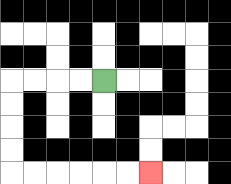{'start': '[4, 3]', 'end': '[6, 7]', 'path_directions': 'L,L,L,L,D,D,D,D,R,R,R,R,R,R', 'path_coordinates': '[[4, 3], [3, 3], [2, 3], [1, 3], [0, 3], [0, 4], [0, 5], [0, 6], [0, 7], [1, 7], [2, 7], [3, 7], [4, 7], [5, 7], [6, 7]]'}